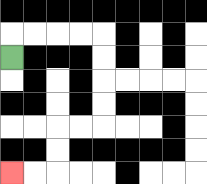{'start': '[0, 2]', 'end': '[0, 7]', 'path_directions': 'U,R,R,R,R,D,D,D,D,L,L,D,D,L,L', 'path_coordinates': '[[0, 2], [0, 1], [1, 1], [2, 1], [3, 1], [4, 1], [4, 2], [4, 3], [4, 4], [4, 5], [3, 5], [2, 5], [2, 6], [2, 7], [1, 7], [0, 7]]'}